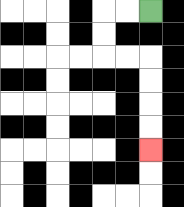{'start': '[6, 0]', 'end': '[6, 6]', 'path_directions': 'L,L,D,D,R,R,D,D,D,D', 'path_coordinates': '[[6, 0], [5, 0], [4, 0], [4, 1], [4, 2], [5, 2], [6, 2], [6, 3], [6, 4], [6, 5], [6, 6]]'}